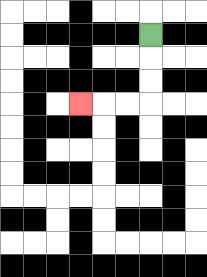{'start': '[6, 1]', 'end': '[3, 4]', 'path_directions': 'D,D,D,L,L,L', 'path_coordinates': '[[6, 1], [6, 2], [6, 3], [6, 4], [5, 4], [4, 4], [3, 4]]'}